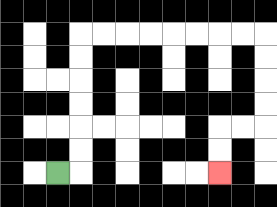{'start': '[2, 7]', 'end': '[9, 7]', 'path_directions': 'R,U,U,U,U,U,U,R,R,R,R,R,R,R,R,D,D,D,D,L,L,D,D', 'path_coordinates': '[[2, 7], [3, 7], [3, 6], [3, 5], [3, 4], [3, 3], [3, 2], [3, 1], [4, 1], [5, 1], [6, 1], [7, 1], [8, 1], [9, 1], [10, 1], [11, 1], [11, 2], [11, 3], [11, 4], [11, 5], [10, 5], [9, 5], [9, 6], [9, 7]]'}